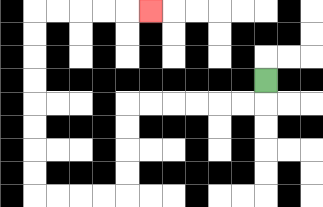{'start': '[11, 3]', 'end': '[6, 0]', 'path_directions': 'D,L,L,L,L,L,L,D,D,D,D,L,L,L,L,U,U,U,U,U,U,U,U,R,R,R,R,R', 'path_coordinates': '[[11, 3], [11, 4], [10, 4], [9, 4], [8, 4], [7, 4], [6, 4], [5, 4], [5, 5], [5, 6], [5, 7], [5, 8], [4, 8], [3, 8], [2, 8], [1, 8], [1, 7], [1, 6], [1, 5], [1, 4], [1, 3], [1, 2], [1, 1], [1, 0], [2, 0], [3, 0], [4, 0], [5, 0], [6, 0]]'}